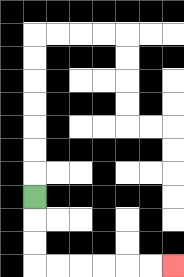{'start': '[1, 8]', 'end': '[7, 11]', 'path_directions': 'D,D,D,R,R,R,R,R,R', 'path_coordinates': '[[1, 8], [1, 9], [1, 10], [1, 11], [2, 11], [3, 11], [4, 11], [5, 11], [6, 11], [7, 11]]'}